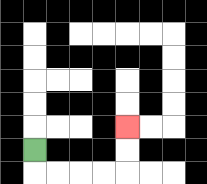{'start': '[1, 6]', 'end': '[5, 5]', 'path_directions': 'D,R,R,R,R,U,U', 'path_coordinates': '[[1, 6], [1, 7], [2, 7], [3, 7], [4, 7], [5, 7], [5, 6], [5, 5]]'}